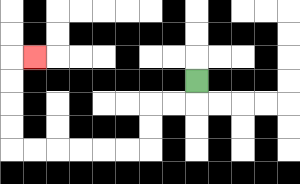{'start': '[8, 3]', 'end': '[1, 2]', 'path_directions': 'D,L,L,D,D,L,L,L,L,L,L,U,U,U,U,R', 'path_coordinates': '[[8, 3], [8, 4], [7, 4], [6, 4], [6, 5], [6, 6], [5, 6], [4, 6], [3, 6], [2, 6], [1, 6], [0, 6], [0, 5], [0, 4], [0, 3], [0, 2], [1, 2]]'}